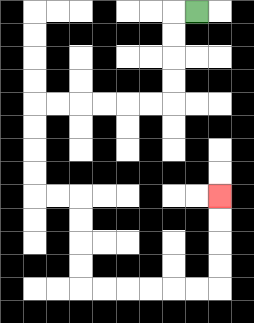{'start': '[8, 0]', 'end': '[9, 8]', 'path_directions': 'L,D,D,D,D,L,L,L,L,L,L,D,D,D,D,R,R,D,D,D,D,R,R,R,R,R,R,U,U,U,U', 'path_coordinates': '[[8, 0], [7, 0], [7, 1], [7, 2], [7, 3], [7, 4], [6, 4], [5, 4], [4, 4], [3, 4], [2, 4], [1, 4], [1, 5], [1, 6], [1, 7], [1, 8], [2, 8], [3, 8], [3, 9], [3, 10], [3, 11], [3, 12], [4, 12], [5, 12], [6, 12], [7, 12], [8, 12], [9, 12], [9, 11], [9, 10], [9, 9], [9, 8]]'}